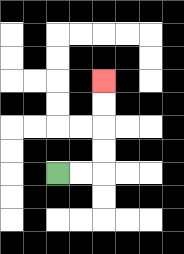{'start': '[2, 7]', 'end': '[4, 3]', 'path_directions': 'R,R,U,U,U,U', 'path_coordinates': '[[2, 7], [3, 7], [4, 7], [4, 6], [4, 5], [4, 4], [4, 3]]'}